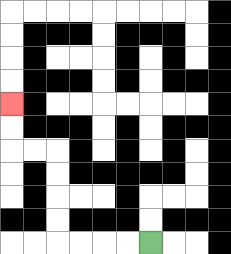{'start': '[6, 10]', 'end': '[0, 4]', 'path_directions': 'L,L,L,L,U,U,U,U,L,L,U,U', 'path_coordinates': '[[6, 10], [5, 10], [4, 10], [3, 10], [2, 10], [2, 9], [2, 8], [2, 7], [2, 6], [1, 6], [0, 6], [0, 5], [0, 4]]'}